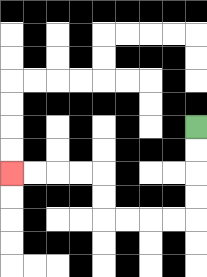{'start': '[8, 5]', 'end': '[0, 7]', 'path_directions': 'D,D,D,D,L,L,L,L,U,U,L,L,L,L', 'path_coordinates': '[[8, 5], [8, 6], [8, 7], [8, 8], [8, 9], [7, 9], [6, 9], [5, 9], [4, 9], [4, 8], [4, 7], [3, 7], [2, 7], [1, 7], [0, 7]]'}